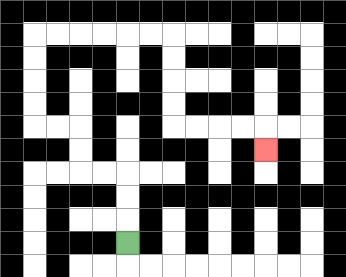{'start': '[5, 10]', 'end': '[11, 6]', 'path_directions': 'U,U,U,L,L,U,U,L,L,U,U,U,U,R,R,R,R,R,R,D,D,D,D,R,R,R,R,D', 'path_coordinates': '[[5, 10], [5, 9], [5, 8], [5, 7], [4, 7], [3, 7], [3, 6], [3, 5], [2, 5], [1, 5], [1, 4], [1, 3], [1, 2], [1, 1], [2, 1], [3, 1], [4, 1], [5, 1], [6, 1], [7, 1], [7, 2], [7, 3], [7, 4], [7, 5], [8, 5], [9, 5], [10, 5], [11, 5], [11, 6]]'}